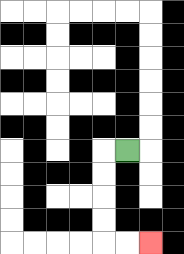{'start': '[5, 6]', 'end': '[6, 10]', 'path_directions': 'L,D,D,D,D,R,R', 'path_coordinates': '[[5, 6], [4, 6], [4, 7], [4, 8], [4, 9], [4, 10], [5, 10], [6, 10]]'}